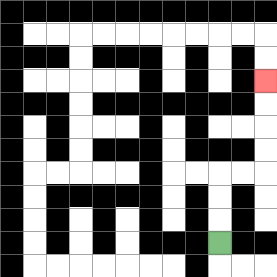{'start': '[9, 10]', 'end': '[11, 3]', 'path_directions': 'U,U,U,R,R,U,U,U,U', 'path_coordinates': '[[9, 10], [9, 9], [9, 8], [9, 7], [10, 7], [11, 7], [11, 6], [11, 5], [11, 4], [11, 3]]'}